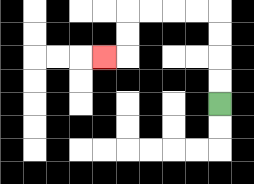{'start': '[9, 4]', 'end': '[4, 2]', 'path_directions': 'U,U,U,U,L,L,L,L,D,D,L', 'path_coordinates': '[[9, 4], [9, 3], [9, 2], [9, 1], [9, 0], [8, 0], [7, 0], [6, 0], [5, 0], [5, 1], [5, 2], [4, 2]]'}